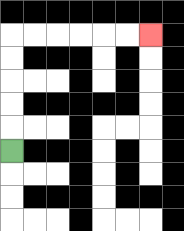{'start': '[0, 6]', 'end': '[6, 1]', 'path_directions': 'U,U,U,U,U,R,R,R,R,R,R', 'path_coordinates': '[[0, 6], [0, 5], [0, 4], [0, 3], [0, 2], [0, 1], [1, 1], [2, 1], [3, 1], [4, 1], [5, 1], [6, 1]]'}